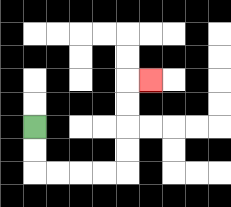{'start': '[1, 5]', 'end': '[6, 3]', 'path_directions': 'D,D,R,R,R,R,U,U,U,U,R', 'path_coordinates': '[[1, 5], [1, 6], [1, 7], [2, 7], [3, 7], [4, 7], [5, 7], [5, 6], [5, 5], [5, 4], [5, 3], [6, 3]]'}